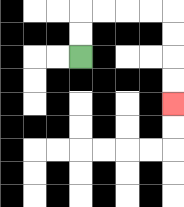{'start': '[3, 2]', 'end': '[7, 4]', 'path_directions': 'U,U,R,R,R,R,D,D,D,D', 'path_coordinates': '[[3, 2], [3, 1], [3, 0], [4, 0], [5, 0], [6, 0], [7, 0], [7, 1], [7, 2], [7, 3], [7, 4]]'}